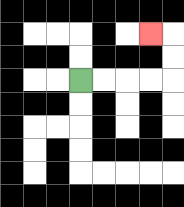{'start': '[3, 3]', 'end': '[6, 1]', 'path_directions': 'R,R,R,R,U,U,L', 'path_coordinates': '[[3, 3], [4, 3], [5, 3], [6, 3], [7, 3], [7, 2], [7, 1], [6, 1]]'}